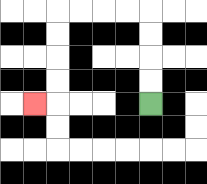{'start': '[6, 4]', 'end': '[1, 4]', 'path_directions': 'U,U,U,U,L,L,L,L,D,D,D,D,L', 'path_coordinates': '[[6, 4], [6, 3], [6, 2], [6, 1], [6, 0], [5, 0], [4, 0], [3, 0], [2, 0], [2, 1], [2, 2], [2, 3], [2, 4], [1, 4]]'}